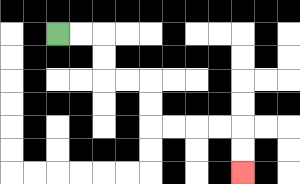{'start': '[2, 1]', 'end': '[10, 7]', 'path_directions': 'R,R,D,D,R,R,D,D,R,R,R,R,D,D', 'path_coordinates': '[[2, 1], [3, 1], [4, 1], [4, 2], [4, 3], [5, 3], [6, 3], [6, 4], [6, 5], [7, 5], [8, 5], [9, 5], [10, 5], [10, 6], [10, 7]]'}